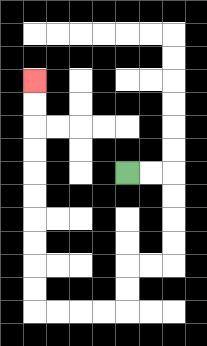{'start': '[5, 7]', 'end': '[1, 3]', 'path_directions': 'R,R,D,D,D,D,L,L,D,D,L,L,L,L,U,U,U,U,U,U,U,U,U,U', 'path_coordinates': '[[5, 7], [6, 7], [7, 7], [7, 8], [7, 9], [7, 10], [7, 11], [6, 11], [5, 11], [5, 12], [5, 13], [4, 13], [3, 13], [2, 13], [1, 13], [1, 12], [1, 11], [1, 10], [1, 9], [1, 8], [1, 7], [1, 6], [1, 5], [1, 4], [1, 3]]'}